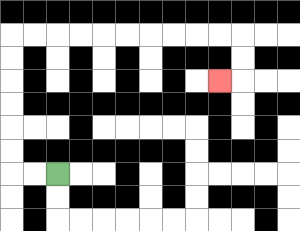{'start': '[2, 7]', 'end': '[9, 3]', 'path_directions': 'L,L,U,U,U,U,U,U,R,R,R,R,R,R,R,R,R,R,D,D,L', 'path_coordinates': '[[2, 7], [1, 7], [0, 7], [0, 6], [0, 5], [0, 4], [0, 3], [0, 2], [0, 1], [1, 1], [2, 1], [3, 1], [4, 1], [5, 1], [6, 1], [7, 1], [8, 1], [9, 1], [10, 1], [10, 2], [10, 3], [9, 3]]'}